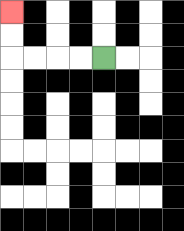{'start': '[4, 2]', 'end': '[0, 0]', 'path_directions': 'L,L,L,L,U,U', 'path_coordinates': '[[4, 2], [3, 2], [2, 2], [1, 2], [0, 2], [0, 1], [0, 0]]'}